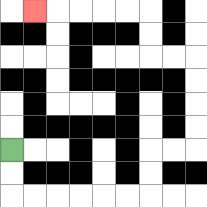{'start': '[0, 6]', 'end': '[1, 0]', 'path_directions': 'D,D,R,R,R,R,R,R,U,U,R,R,U,U,U,U,L,L,U,U,L,L,L,L,L', 'path_coordinates': '[[0, 6], [0, 7], [0, 8], [1, 8], [2, 8], [3, 8], [4, 8], [5, 8], [6, 8], [6, 7], [6, 6], [7, 6], [8, 6], [8, 5], [8, 4], [8, 3], [8, 2], [7, 2], [6, 2], [6, 1], [6, 0], [5, 0], [4, 0], [3, 0], [2, 0], [1, 0]]'}